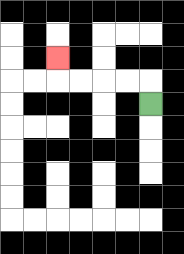{'start': '[6, 4]', 'end': '[2, 2]', 'path_directions': 'U,L,L,L,L,U', 'path_coordinates': '[[6, 4], [6, 3], [5, 3], [4, 3], [3, 3], [2, 3], [2, 2]]'}